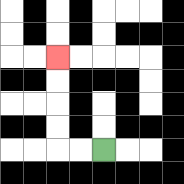{'start': '[4, 6]', 'end': '[2, 2]', 'path_directions': 'L,L,U,U,U,U', 'path_coordinates': '[[4, 6], [3, 6], [2, 6], [2, 5], [2, 4], [2, 3], [2, 2]]'}